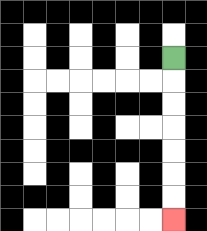{'start': '[7, 2]', 'end': '[7, 9]', 'path_directions': 'D,D,D,D,D,D,D', 'path_coordinates': '[[7, 2], [7, 3], [7, 4], [7, 5], [7, 6], [7, 7], [7, 8], [7, 9]]'}